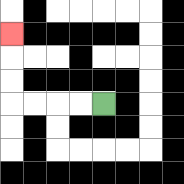{'start': '[4, 4]', 'end': '[0, 1]', 'path_directions': 'L,L,L,L,U,U,U', 'path_coordinates': '[[4, 4], [3, 4], [2, 4], [1, 4], [0, 4], [0, 3], [0, 2], [0, 1]]'}